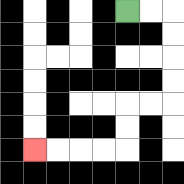{'start': '[5, 0]', 'end': '[1, 6]', 'path_directions': 'R,R,D,D,D,D,L,L,D,D,L,L,L,L', 'path_coordinates': '[[5, 0], [6, 0], [7, 0], [7, 1], [7, 2], [7, 3], [7, 4], [6, 4], [5, 4], [5, 5], [5, 6], [4, 6], [3, 6], [2, 6], [1, 6]]'}